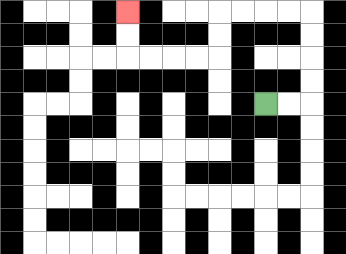{'start': '[11, 4]', 'end': '[5, 0]', 'path_directions': 'R,R,U,U,U,U,L,L,L,L,D,D,L,L,L,L,U,U', 'path_coordinates': '[[11, 4], [12, 4], [13, 4], [13, 3], [13, 2], [13, 1], [13, 0], [12, 0], [11, 0], [10, 0], [9, 0], [9, 1], [9, 2], [8, 2], [7, 2], [6, 2], [5, 2], [5, 1], [5, 0]]'}